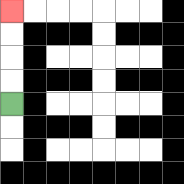{'start': '[0, 4]', 'end': '[0, 0]', 'path_directions': 'U,U,U,U', 'path_coordinates': '[[0, 4], [0, 3], [0, 2], [0, 1], [0, 0]]'}